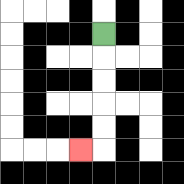{'start': '[4, 1]', 'end': '[3, 6]', 'path_directions': 'D,D,D,D,D,L', 'path_coordinates': '[[4, 1], [4, 2], [4, 3], [4, 4], [4, 5], [4, 6], [3, 6]]'}